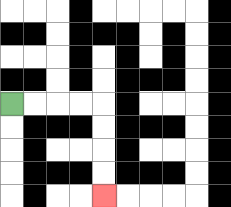{'start': '[0, 4]', 'end': '[4, 8]', 'path_directions': 'R,R,R,R,D,D,D,D', 'path_coordinates': '[[0, 4], [1, 4], [2, 4], [3, 4], [4, 4], [4, 5], [4, 6], [4, 7], [4, 8]]'}